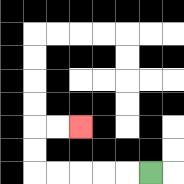{'start': '[6, 7]', 'end': '[3, 5]', 'path_directions': 'L,L,L,L,L,U,U,R,R', 'path_coordinates': '[[6, 7], [5, 7], [4, 7], [3, 7], [2, 7], [1, 7], [1, 6], [1, 5], [2, 5], [3, 5]]'}